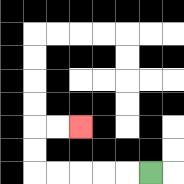{'start': '[6, 7]', 'end': '[3, 5]', 'path_directions': 'L,L,L,L,L,U,U,R,R', 'path_coordinates': '[[6, 7], [5, 7], [4, 7], [3, 7], [2, 7], [1, 7], [1, 6], [1, 5], [2, 5], [3, 5]]'}